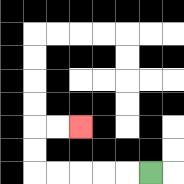{'start': '[6, 7]', 'end': '[3, 5]', 'path_directions': 'L,L,L,L,L,U,U,R,R', 'path_coordinates': '[[6, 7], [5, 7], [4, 7], [3, 7], [2, 7], [1, 7], [1, 6], [1, 5], [2, 5], [3, 5]]'}